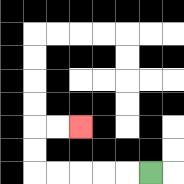{'start': '[6, 7]', 'end': '[3, 5]', 'path_directions': 'L,L,L,L,L,U,U,R,R', 'path_coordinates': '[[6, 7], [5, 7], [4, 7], [3, 7], [2, 7], [1, 7], [1, 6], [1, 5], [2, 5], [3, 5]]'}